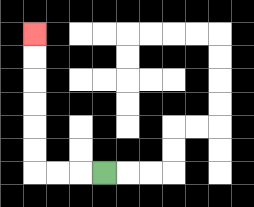{'start': '[4, 7]', 'end': '[1, 1]', 'path_directions': 'L,L,L,U,U,U,U,U,U', 'path_coordinates': '[[4, 7], [3, 7], [2, 7], [1, 7], [1, 6], [1, 5], [1, 4], [1, 3], [1, 2], [1, 1]]'}